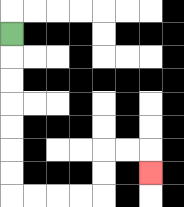{'start': '[0, 1]', 'end': '[6, 7]', 'path_directions': 'D,D,D,D,D,D,D,R,R,R,R,U,U,R,R,D', 'path_coordinates': '[[0, 1], [0, 2], [0, 3], [0, 4], [0, 5], [0, 6], [0, 7], [0, 8], [1, 8], [2, 8], [3, 8], [4, 8], [4, 7], [4, 6], [5, 6], [6, 6], [6, 7]]'}